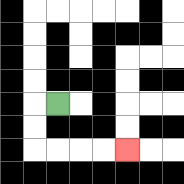{'start': '[2, 4]', 'end': '[5, 6]', 'path_directions': 'L,D,D,R,R,R,R', 'path_coordinates': '[[2, 4], [1, 4], [1, 5], [1, 6], [2, 6], [3, 6], [4, 6], [5, 6]]'}